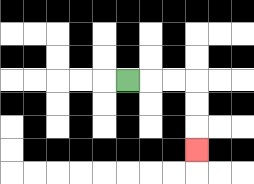{'start': '[5, 3]', 'end': '[8, 6]', 'path_directions': 'R,R,R,D,D,D', 'path_coordinates': '[[5, 3], [6, 3], [7, 3], [8, 3], [8, 4], [8, 5], [8, 6]]'}